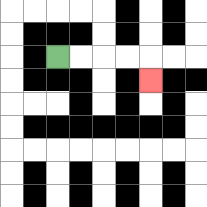{'start': '[2, 2]', 'end': '[6, 3]', 'path_directions': 'R,R,R,R,D', 'path_coordinates': '[[2, 2], [3, 2], [4, 2], [5, 2], [6, 2], [6, 3]]'}